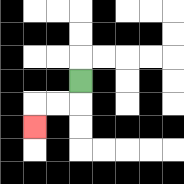{'start': '[3, 3]', 'end': '[1, 5]', 'path_directions': 'D,L,L,D', 'path_coordinates': '[[3, 3], [3, 4], [2, 4], [1, 4], [1, 5]]'}